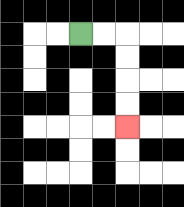{'start': '[3, 1]', 'end': '[5, 5]', 'path_directions': 'R,R,D,D,D,D', 'path_coordinates': '[[3, 1], [4, 1], [5, 1], [5, 2], [5, 3], [5, 4], [5, 5]]'}